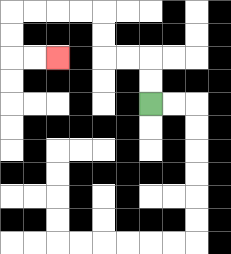{'start': '[6, 4]', 'end': '[2, 2]', 'path_directions': 'U,U,L,L,U,U,L,L,L,L,D,D,R,R', 'path_coordinates': '[[6, 4], [6, 3], [6, 2], [5, 2], [4, 2], [4, 1], [4, 0], [3, 0], [2, 0], [1, 0], [0, 0], [0, 1], [0, 2], [1, 2], [2, 2]]'}